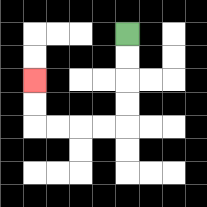{'start': '[5, 1]', 'end': '[1, 3]', 'path_directions': 'D,D,D,D,L,L,L,L,U,U', 'path_coordinates': '[[5, 1], [5, 2], [5, 3], [5, 4], [5, 5], [4, 5], [3, 5], [2, 5], [1, 5], [1, 4], [1, 3]]'}